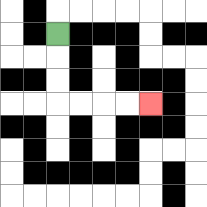{'start': '[2, 1]', 'end': '[6, 4]', 'path_directions': 'D,D,D,R,R,R,R', 'path_coordinates': '[[2, 1], [2, 2], [2, 3], [2, 4], [3, 4], [4, 4], [5, 4], [6, 4]]'}